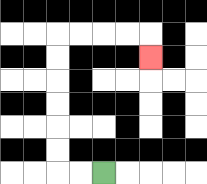{'start': '[4, 7]', 'end': '[6, 2]', 'path_directions': 'L,L,U,U,U,U,U,U,R,R,R,R,D', 'path_coordinates': '[[4, 7], [3, 7], [2, 7], [2, 6], [2, 5], [2, 4], [2, 3], [2, 2], [2, 1], [3, 1], [4, 1], [5, 1], [6, 1], [6, 2]]'}